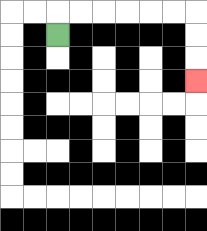{'start': '[2, 1]', 'end': '[8, 3]', 'path_directions': 'U,R,R,R,R,R,R,D,D,D', 'path_coordinates': '[[2, 1], [2, 0], [3, 0], [4, 0], [5, 0], [6, 0], [7, 0], [8, 0], [8, 1], [8, 2], [8, 3]]'}